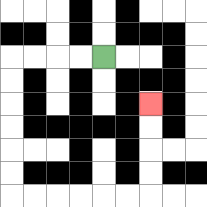{'start': '[4, 2]', 'end': '[6, 4]', 'path_directions': 'L,L,L,L,D,D,D,D,D,D,R,R,R,R,R,R,U,U,U,U', 'path_coordinates': '[[4, 2], [3, 2], [2, 2], [1, 2], [0, 2], [0, 3], [0, 4], [0, 5], [0, 6], [0, 7], [0, 8], [1, 8], [2, 8], [3, 8], [4, 8], [5, 8], [6, 8], [6, 7], [6, 6], [6, 5], [6, 4]]'}